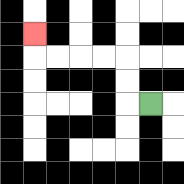{'start': '[6, 4]', 'end': '[1, 1]', 'path_directions': 'L,U,U,L,L,L,L,U', 'path_coordinates': '[[6, 4], [5, 4], [5, 3], [5, 2], [4, 2], [3, 2], [2, 2], [1, 2], [1, 1]]'}